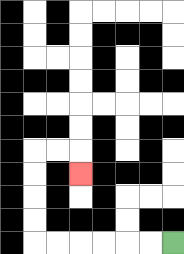{'start': '[7, 10]', 'end': '[3, 7]', 'path_directions': 'L,L,L,L,L,L,U,U,U,U,R,R,D', 'path_coordinates': '[[7, 10], [6, 10], [5, 10], [4, 10], [3, 10], [2, 10], [1, 10], [1, 9], [1, 8], [1, 7], [1, 6], [2, 6], [3, 6], [3, 7]]'}